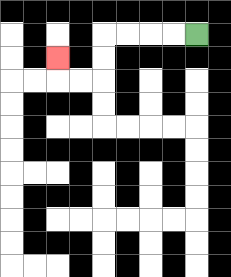{'start': '[8, 1]', 'end': '[2, 2]', 'path_directions': 'L,L,L,L,D,D,L,L,U', 'path_coordinates': '[[8, 1], [7, 1], [6, 1], [5, 1], [4, 1], [4, 2], [4, 3], [3, 3], [2, 3], [2, 2]]'}